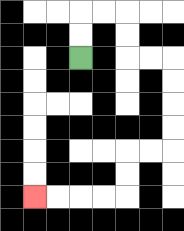{'start': '[3, 2]', 'end': '[1, 8]', 'path_directions': 'U,U,R,R,D,D,R,R,D,D,D,D,L,L,D,D,L,L,L,L', 'path_coordinates': '[[3, 2], [3, 1], [3, 0], [4, 0], [5, 0], [5, 1], [5, 2], [6, 2], [7, 2], [7, 3], [7, 4], [7, 5], [7, 6], [6, 6], [5, 6], [5, 7], [5, 8], [4, 8], [3, 8], [2, 8], [1, 8]]'}